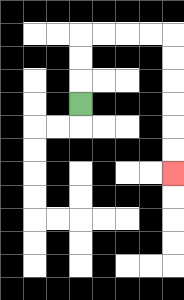{'start': '[3, 4]', 'end': '[7, 7]', 'path_directions': 'U,U,U,R,R,R,R,D,D,D,D,D,D', 'path_coordinates': '[[3, 4], [3, 3], [3, 2], [3, 1], [4, 1], [5, 1], [6, 1], [7, 1], [7, 2], [7, 3], [7, 4], [7, 5], [7, 6], [7, 7]]'}